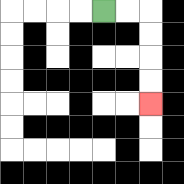{'start': '[4, 0]', 'end': '[6, 4]', 'path_directions': 'R,R,D,D,D,D', 'path_coordinates': '[[4, 0], [5, 0], [6, 0], [6, 1], [6, 2], [6, 3], [6, 4]]'}